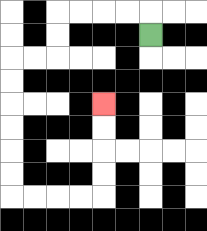{'start': '[6, 1]', 'end': '[4, 4]', 'path_directions': 'U,L,L,L,L,D,D,L,L,D,D,D,D,D,D,R,R,R,R,U,U,U,U', 'path_coordinates': '[[6, 1], [6, 0], [5, 0], [4, 0], [3, 0], [2, 0], [2, 1], [2, 2], [1, 2], [0, 2], [0, 3], [0, 4], [0, 5], [0, 6], [0, 7], [0, 8], [1, 8], [2, 8], [3, 8], [4, 8], [4, 7], [4, 6], [4, 5], [4, 4]]'}